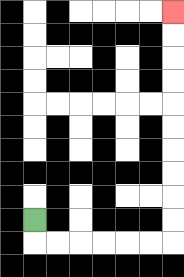{'start': '[1, 9]', 'end': '[7, 0]', 'path_directions': 'D,R,R,R,R,R,R,U,U,U,U,U,U,U,U,U,U', 'path_coordinates': '[[1, 9], [1, 10], [2, 10], [3, 10], [4, 10], [5, 10], [6, 10], [7, 10], [7, 9], [7, 8], [7, 7], [7, 6], [7, 5], [7, 4], [7, 3], [7, 2], [7, 1], [7, 0]]'}